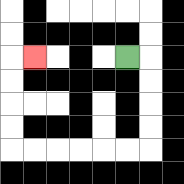{'start': '[5, 2]', 'end': '[1, 2]', 'path_directions': 'R,D,D,D,D,L,L,L,L,L,L,U,U,U,U,R', 'path_coordinates': '[[5, 2], [6, 2], [6, 3], [6, 4], [6, 5], [6, 6], [5, 6], [4, 6], [3, 6], [2, 6], [1, 6], [0, 6], [0, 5], [0, 4], [0, 3], [0, 2], [1, 2]]'}